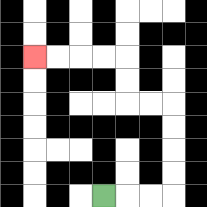{'start': '[4, 8]', 'end': '[1, 2]', 'path_directions': 'R,R,R,U,U,U,U,L,L,U,U,L,L,L,L', 'path_coordinates': '[[4, 8], [5, 8], [6, 8], [7, 8], [7, 7], [7, 6], [7, 5], [7, 4], [6, 4], [5, 4], [5, 3], [5, 2], [4, 2], [3, 2], [2, 2], [1, 2]]'}